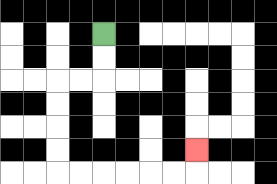{'start': '[4, 1]', 'end': '[8, 6]', 'path_directions': 'D,D,L,L,D,D,D,D,R,R,R,R,R,R,U', 'path_coordinates': '[[4, 1], [4, 2], [4, 3], [3, 3], [2, 3], [2, 4], [2, 5], [2, 6], [2, 7], [3, 7], [4, 7], [5, 7], [6, 7], [7, 7], [8, 7], [8, 6]]'}